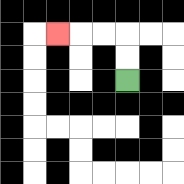{'start': '[5, 3]', 'end': '[2, 1]', 'path_directions': 'U,U,L,L,L', 'path_coordinates': '[[5, 3], [5, 2], [5, 1], [4, 1], [3, 1], [2, 1]]'}